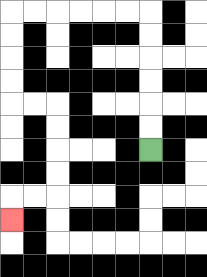{'start': '[6, 6]', 'end': '[0, 9]', 'path_directions': 'U,U,U,U,U,U,L,L,L,L,L,L,D,D,D,D,R,R,D,D,D,D,L,L,D', 'path_coordinates': '[[6, 6], [6, 5], [6, 4], [6, 3], [6, 2], [6, 1], [6, 0], [5, 0], [4, 0], [3, 0], [2, 0], [1, 0], [0, 0], [0, 1], [0, 2], [0, 3], [0, 4], [1, 4], [2, 4], [2, 5], [2, 6], [2, 7], [2, 8], [1, 8], [0, 8], [0, 9]]'}